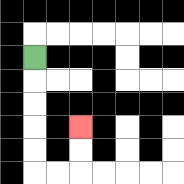{'start': '[1, 2]', 'end': '[3, 5]', 'path_directions': 'D,D,D,D,D,R,R,U,U', 'path_coordinates': '[[1, 2], [1, 3], [1, 4], [1, 5], [1, 6], [1, 7], [2, 7], [3, 7], [3, 6], [3, 5]]'}